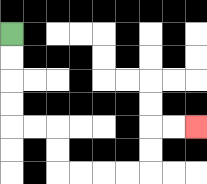{'start': '[0, 1]', 'end': '[8, 5]', 'path_directions': 'D,D,D,D,R,R,D,D,R,R,R,R,U,U,R,R', 'path_coordinates': '[[0, 1], [0, 2], [0, 3], [0, 4], [0, 5], [1, 5], [2, 5], [2, 6], [2, 7], [3, 7], [4, 7], [5, 7], [6, 7], [6, 6], [6, 5], [7, 5], [8, 5]]'}